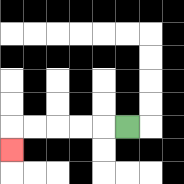{'start': '[5, 5]', 'end': '[0, 6]', 'path_directions': 'L,L,L,L,L,D', 'path_coordinates': '[[5, 5], [4, 5], [3, 5], [2, 5], [1, 5], [0, 5], [0, 6]]'}